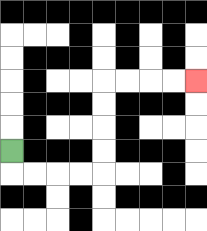{'start': '[0, 6]', 'end': '[8, 3]', 'path_directions': 'D,R,R,R,R,U,U,U,U,R,R,R,R', 'path_coordinates': '[[0, 6], [0, 7], [1, 7], [2, 7], [3, 7], [4, 7], [4, 6], [4, 5], [4, 4], [4, 3], [5, 3], [6, 3], [7, 3], [8, 3]]'}